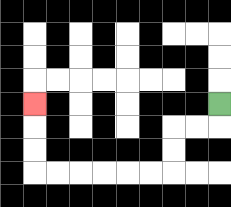{'start': '[9, 4]', 'end': '[1, 4]', 'path_directions': 'D,L,L,D,D,L,L,L,L,L,L,U,U,U', 'path_coordinates': '[[9, 4], [9, 5], [8, 5], [7, 5], [7, 6], [7, 7], [6, 7], [5, 7], [4, 7], [3, 7], [2, 7], [1, 7], [1, 6], [1, 5], [1, 4]]'}